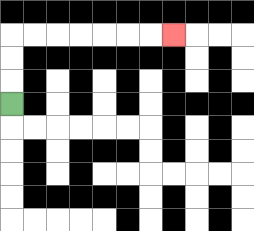{'start': '[0, 4]', 'end': '[7, 1]', 'path_directions': 'U,U,U,R,R,R,R,R,R,R', 'path_coordinates': '[[0, 4], [0, 3], [0, 2], [0, 1], [1, 1], [2, 1], [3, 1], [4, 1], [5, 1], [6, 1], [7, 1]]'}